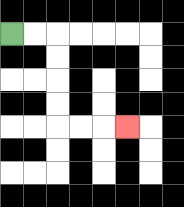{'start': '[0, 1]', 'end': '[5, 5]', 'path_directions': 'R,R,D,D,D,D,R,R,R', 'path_coordinates': '[[0, 1], [1, 1], [2, 1], [2, 2], [2, 3], [2, 4], [2, 5], [3, 5], [4, 5], [5, 5]]'}